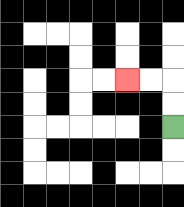{'start': '[7, 5]', 'end': '[5, 3]', 'path_directions': 'U,U,L,L', 'path_coordinates': '[[7, 5], [7, 4], [7, 3], [6, 3], [5, 3]]'}